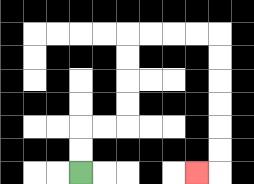{'start': '[3, 7]', 'end': '[8, 7]', 'path_directions': 'U,U,R,R,U,U,U,U,R,R,R,R,D,D,D,D,D,D,L', 'path_coordinates': '[[3, 7], [3, 6], [3, 5], [4, 5], [5, 5], [5, 4], [5, 3], [5, 2], [5, 1], [6, 1], [7, 1], [8, 1], [9, 1], [9, 2], [9, 3], [9, 4], [9, 5], [9, 6], [9, 7], [8, 7]]'}